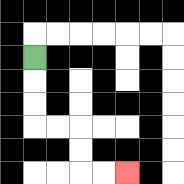{'start': '[1, 2]', 'end': '[5, 7]', 'path_directions': 'D,D,D,R,R,D,D,R,R', 'path_coordinates': '[[1, 2], [1, 3], [1, 4], [1, 5], [2, 5], [3, 5], [3, 6], [3, 7], [4, 7], [5, 7]]'}